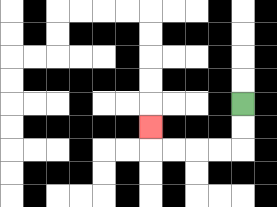{'start': '[10, 4]', 'end': '[6, 5]', 'path_directions': 'D,D,L,L,L,L,U', 'path_coordinates': '[[10, 4], [10, 5], [10, 6], [9, 6], [8, 6], [7, 6], [6, 6], [6, 5]]'}